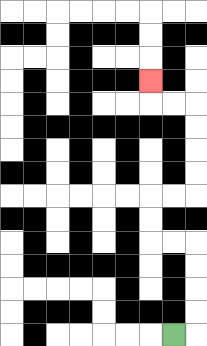{'start': '[7, 14]', 'end': '[6, 3]', 'path_directions': 'R,U,U,U,U,L,L,U,U,R,R,U,U,U,U,L,L,U', 'path_coordinates': '[[7, 14], [8, 14], [8, 13], [8, 12], [8, 11], [8, 10], [7, 10], [6, 10], [6, 9], [6, 8], [7, 8], [8, 8], [8, 7], [8, 6], [8, 5], [8, 4], [7, 4], [6, 4], [6, 3]]'}